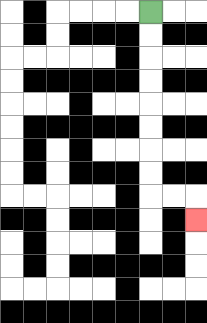{'start': '[6, 0]', 'end': '[8, 9]', 'path_directions': 'D,D,D,D,D,D,D,D,R,R,D', 'path_coordinates': '[[6, 0], [6, 1], [6, 2], [6, 3], [6, 4], [6, 5], [6, 6], [6, 7], [6, 8], [7, 8], [8, 8], [8, 9]]'}